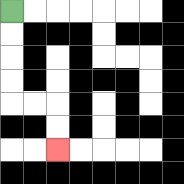{'start': '[0, 0]', 'end': '[2, 6]', 'path_directions': 'D,D,D,D,R,R,D,D', 'path_coordinates': '[[0, 0], [0, 1], [0, 2], [0, 3], [0, 4], [1, 4], [2, 4], [2, 5], [2, 6]]'}